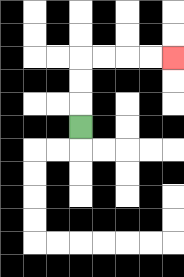{'start': '[3, 5]', 'end': '[7, 2]', 'path_directions': 'U,U,U,R,R,R,R', 'path_coordinates': '[[3, 5], [3, 4], [3, 3], [3, 2], [4, 2], [5, 2], [6, 2], [7, 2]]'}